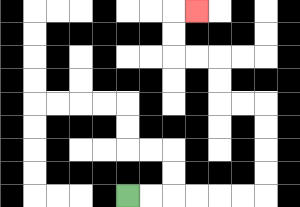{'start': '[5, 8]', 'end': '[8, 0]', 'path_directions': 'R,R,R,R,R,R,U,U,U,U,L,L,U,U,L,L,U,U,R', 'path_coordinates': '[[5, 8], [6, 8], [7, 8], [8, 8], [9, 8], [10, 8], [11, 8], [11, 7], [11, 6], [11, 5], [11, 4], [10, 4], [9, 4], [9, 3], [9, 2], [8, 2], [7, 2], [7, 1], [7, 0], [8, 0]]'}